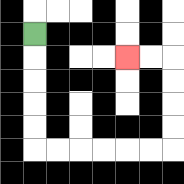{'start': '[1, 1]', 'end': '[5, 2]', 'path_directions': 'D,D,D,D,D,R,R,R,R,R,R,U,U,U,U,L,L', 'path_coordinates': '[[1, 1], [1, 2], [1, 3], [1, 4], [1, 5], [1, 6], [2, 6], [3, 6], [4, 6], [5, 6], [6, 6], [7, 6], [7, 5], [7, 4], [7, 3], [7, 2], [6, 2], [5, 2]]'}